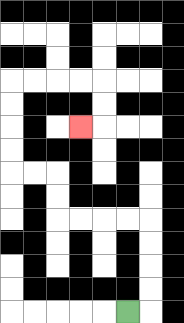{'start': '[5, 13]', 'end': '[3, 5]', 'path_directions': 'R,U,U,U,U,L,L,L,L,U,U,L,L,U,U,U,U,R,R,R,R,D,D,L', 'path_coordinates': '[[5, 13], [6, 13], [6, 12], [6, 11], [6, 10], [6, 9], [5, 9], [4, 9], [3, 9], [2, 9], [2, 8], [2, 7], [1, 7], [0, 7], [0, 6], [0, 5], [0, 4], [0, 3], [1, 3], [2, 3], [3, 3], [4, 3], [4, 4], [4, 5], [3, 5]]'}